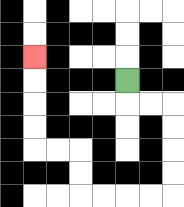{'start': '[5, 3]', 'end': '[1, 2]', 'path_directions': 'D,R,R,D,D,D,D,L,L,L,L,U,U,L,L,U,U,U,U', 'path_coordinates': '[[5, 3], [5, 4], [6, 4], [7, 4], [7, 5], [7, 6], [7, 7], [7, 8], [6, 8], [5, 8], [4, 8], [3, 8], [3, 7], [3, 6], [2, 6], [1, 6], [1, 5], [1, 4], [1, 3], [1, 2]]'}